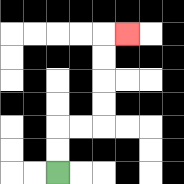{'start': '[2, 7]', 'end': '[5, 1]', 'path_directions': 'U,U,R,R,U,U,U,U,R', 'path_coordinates': '[[2, 7], [2, 6], [2, 5], [3, 5], [4, 5], [4, 4], [4, 3], [4, 2], [4, 1], [5, 1]]'}